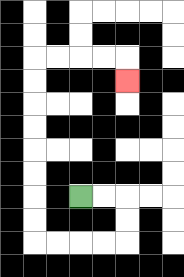{'start': '[3, 8]', 'end': '[5, 3]', 'path_directions': 'R,R,D,D,L,L,L,L,U,U,U,U,U,U,U,U,R,R,R,R,D', 'path_coordinates': '[[3, 8], [4, 8], [5, 8], [5, 9], [5, 10], [4, 10], [3, 10], [2, 10], [1, 10], [1, 9], [1, 8], [1, 7], [1, 6], [1, 5], [1, 4], [1, 3], [1, 2], [2, 2], [3, 2], [4, 2], [5, 2], [5, 3]]'}